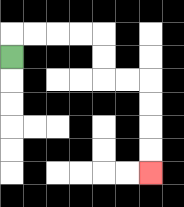{'start': '[0, 2]', 'end': '[6, 7]', 'path_directions': 'U,R,R,R,R,D,D,R,R,D,D,D,D', 'path_coordinates': '[[0, 2], [0, 1], [1, 1], [2, 1], [3, 1], [4, 1], [4, 2], [4, 3], [5, 3], [6, 3], [6, 4], [6, 5], [6, 6], [6, 7]]'}